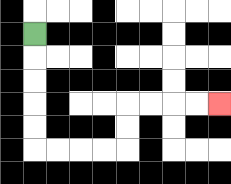{'start': '[1, 1]', 'end': '[9, 4]', 'path_directions': 'D,D,D,D,D,R,R,R,R,U,U,R,R,R,R', 'path_coordinates': '[[1, 1], [1, 2], [1, 3], [1, 4], [1, 5], [1, 6], [2, 6], [3, 6], [4, 6], [5, 6], [5, 5], [5, 4], [6, 4], [7, 4], [8, 4], [9, 4]]'}